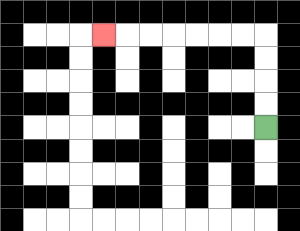{'start': '[11, 5]', 'end': '[4, 1]', 'path_directions': 'U,U,U,U,L,L,L,L,L,L,L', 'path_coordinates': '[[11, 5], [11, 4], [11, 3], [11, 2], [11, 1], [10, 1], [9, 1], [8, 1], [7, 1], [6, 1], [5, 1], [4, 1]]'}